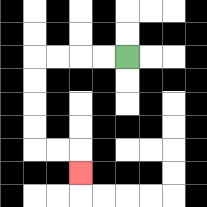{'start': '[5, 2]', 'end': '[3, 7]', 'path_directions': 'L,L,L,L,D,D,D,D,R,R,D', 'path_coordinates': '[[5, 2], [4, 2], [3, 2], [2, 2], [1, 2], [1, 3], [1, 4], [1, 5], [1, 6], [2, 6], [3, 6], [3, 7]]'}